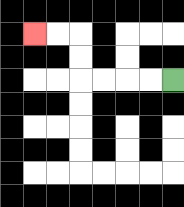{'start': '[7, 3]', 'end': '[1, 1]', 'path_directions': 'L,L,L,L,U,U,L,L', 'path_coordinates': '[[7, 3], [6, 3], [5, 3], [4, 3], [3, 3], [3, 2], [3, 1], [2, 1], [1, 1]]'}